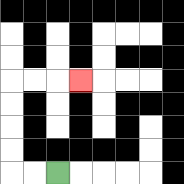{'start': '[2, 7]', 'end': '[3, 3]', 'path_directions': 'L,L,U,U,U,U,R,R,R', 'path_coordinates': '[[2, 7], [1, 7], [0, 7], [0, 6], [0, 5], [0, 4], [0, 3], [1, 3], [2, 3], [3, 3]]'}